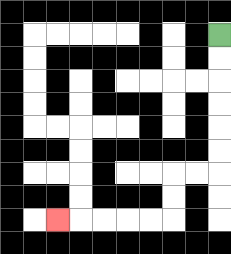{'start': '[9, 1]', 'end': '[2, 9]', 'path_directions': 'D,D,D,D,D,D,L,L,D,D,L,L,L,L,L', 'path_coordinates': '[[9, 1], [9, 2], [9, 3], [9, 4], [9, 5], [9, 6], [9, 7], [8, 7], [7, 7], [7, 8], [7, 9], [6, 9], [5, 9], [4, 9], [3, 9], [2, 9]]'}